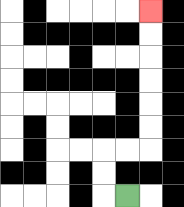{'start': '[5, 8]', 'end': '[6, 0]', 'path_directions': 'L,U,U,R,R,U,U,U,U,U,U', 'path_coordinates': '[[5, 8], [4, 8], [4, 7], [4, 6], [5, 6], [6, 6], [6, 5], [6, 4], [6, 3], [6, 2], [6, 1], [6, 0]]'}